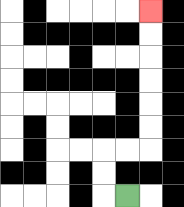{'start': '[5, 8]', 'end': '[6, 0]', 'path_directions': 'L,U,U,R,R,U,U,U,U,U,U', 'path_coordinates': '[[5, 8], [4, 8], [4, 7], [4, 6], [5, 6], [6, 6], [6, 5], [6, 4], [6, 3], [6, 2], [6, 1], [6, 0]]'}